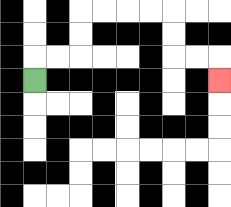{'start': '[1, 3]', 'end': '[9, 3]', 'path_directions': 'U,R,R,U,U,R,R,R,R,D,D,R,R,D', 'path_coordinates': '[[1, 3], [1, 2], [2, 2], [3, 2], [3, 1], [3, 0], [4, 0], [5, 0], [6, 0], [7, 0], [7, 1], [7, 2], [8, 2], [9, 2], [9, 3]]'}